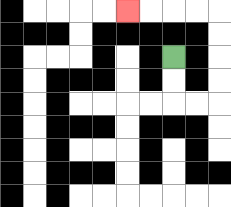{'start': '[7, 2]', 'end': '[5, 0]', 'path_directions': 'D,D,R,R,U,U,U,U,L,L,L,L', 'path_coordinates': '[[7, 2], [7, 3], [7, 4], [8, 4], [9, 4], [9, 3], [9, 2], [9, 1], [9, 0], [8, 0], [7, 0], [6, 0], [5, 0]]'}